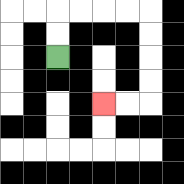{'start': '[2, 2]', 'end': '[4, 4]', 'path_directions': 'U,U,R,R,R,R,D,D,D,D,L,L', 'path_coordinates': '[[2, 2], [2, 1], [2, 0], [3, 0], [4, 0], [5, 0], [6, 0], [6, 1], [6, 2], [6, 3], [6, 4], [5, 4], [4, 4]]'}